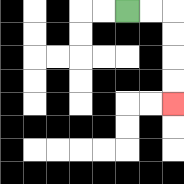{'start': '[5, 0]', 'end': '[7, 4]', 'path_directions': 'R,R,D,D,D,D', 'path_coordinates': '[[5, 0], [6, 0], [7, 0], [7, 1], [7, 2], [7, 3], [7, 4]]'}